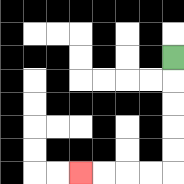{'start': '[7, 2]', 'end': '[3, 7]', 'path_directions': 'D,D,D,D,D,L,L,L,L', 'path_coordinates': '[[7, 2], [7, 3], [7, 4], [7, 5], [7, 6], [7, 7], [6, 7], [5, 7], [4, 7], [3, 7]]'}